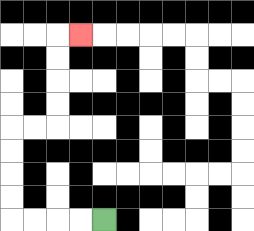{'start': '[4, 9]', 'end': '[3, 1]', 'path_directions': 'L,L,L,L,U,U,U,U,R,R,U,U,U,U,R', 'path_coordinates': '[[4, 9], [3, 9], [2, 9], [1, 9], [0, 9], [0, 8], [0, 7], [0, 6], [0, 5], [1, 5], [2, 5], [2, 4], [2, 3], [2, 2], [2, 1], [3, 1]]'}